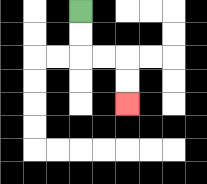{'start': '[3, 0]', 'end': '[5, 4]', 'path_directions': 'D,D,R,R,D,D', 'path_coordinates': '[[3, 0], [3, 1], [3, 2], [4, 2], [5, 2], [5, 3], [5, 4]]'}